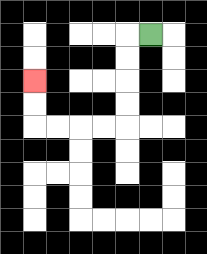{'start': '[6, 1]', 'end': '[1, 3]', 'path_directions': 'L,D,D,D,D,L,L,L,L,U,U', 'path_coordinates': '[[6, 1], [5, 1], [5, 2], [5, 3], [5, 4], [5, 5], [4, 5], [3, 5], [2, 5], [1, 5], [1, 4], [1, 3]]'}